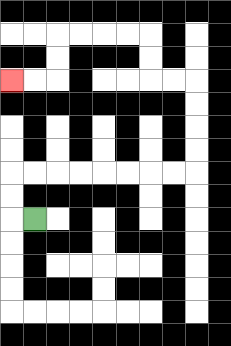{'start': '[1, 9]', 'end': '[0, 3]', 'path_directions': 'L,U,U,R,R,R,R,R,R,R,R,U,U,U,U,L,L,U,U,L,L,L,L,D,D,L,L', 'path_coordinates': '[[1, 9], [0, 9], [0, 8], [0, 7], [1, 7], [2, 7], [3, 7], [4, 7], [5, 7], [6, 7], [7, 7], [8, 7], [8, 6], [8, 5], [8, 4], [8, 3], [7, 3], [6, 3], [6, 2], [6, 1], [5, 1], [4, 1], [3, 1], [2, 1], [2, 2], [2, 3], [1, 3], [0, 3]]'}